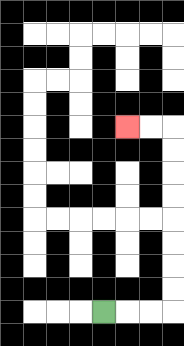{'start': '[4, 13]', 'end': '[5, 5]', 'path_directions': 'R,R,R,U,U,U,U,U,U,U,U,L,L', 'path_coordinates': '[[4, 13], [5, 13], [6, 13], [7, 13], [7, 12], [7, 11], [7, 10], [7, 9], [7, 8], [7, 7], [7, 6], [7, 5], [6, 5], [5, 5]]'}